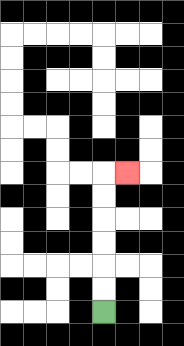{'start': '[4, 13]', 'end': '[5, 7]', 'path_directions': 'U,U,U,U,U,U,R', 'path_coordinates': '[[4, 13], [4, 12], [4, 11], [4, 10], [4, 9], [4, 8], [4, 7], [5, 7]]'}